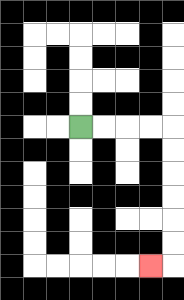{'start': '[3, 5]', 'end': '[6, 11]', 'path_directions': 'R,R,R,R,D,D,D,D,D,D,L', 'path_coordinates': '[[3, 5], [4, 5], [5, 5], [6, 5], [7, 5], [7, 6], [7, 7], [7, 8], [7, 9], [7, 10], [7, 11], [6, 11]]'}